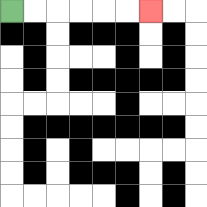{'start': '[0, 0]', 'end': '[6, 0]', 'path_directions': 'R,R,R,R,R,R', 'path_coordinates': '[[0, 0], [1, 0], [2, 0], [3, 0], [4, 0], [5, 0], [6, 0]]'}